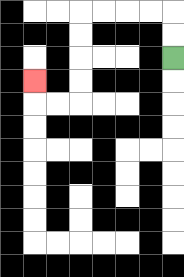{'start': '[7, 2]', 'end': '[1, 3]', 'path_directions': 'U,U,L,L,L,L,D,D,D,D,L,L,U', 'path_coordinates': '[[7, 2], [7, 1], [7, 0], [6, 0], [5, 0], [4, 0], [3, 0], [3, 1], [3, 2], [3, 3], [3, 4], [2, 4], [1, 4], [1, 3]]'}